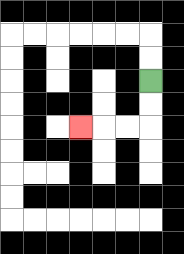{'start': '[6, 3]', 'end': '[3, 5]', 'path_directions': 'D,D,L,L,L', 'path_coordinates': '[[6, 3], [6, 4], [6, 5], [5, 5], [4, 5], [3, 5]]'}